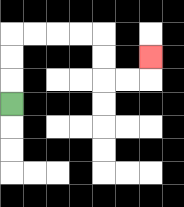{'start': '[0, 4]', 'end': '[6, 2]', 'path_directions': 'U,U,U,R,R,R,R,D,D,R,R,U', 'path_coordinates': '[[0, 4], [0, 3], [0, 2], [0, 1], [1, 1], [2, 1], [3, 1], [4, 1], [4, 2], [4, 3], [5, 3], [6, 3], [6, 2]]'}